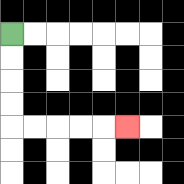{'start': '[0, 1]', 'end': '[5, 5]', 'path_directions': 'D,D,D,D,R,R,R,R,R', 'path_coordinates': '[[0, 1], [0, 2], [0, 3], [0, 4], [0, 5], [1, 5], [2, 5], [3, 5], [4, 5], [5, 5]]'}